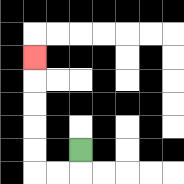{'start': '[3, 6]', 'end': '[1, 2]', 'path_directions': 'D,L,L,U,U,U,U,U', 'path_coordinates': '[[3, 6], [3, 7], [2, 7], [1, 7], [1, 6], [1, 5], [1, 4], [1, 3], [1, 2]]'}